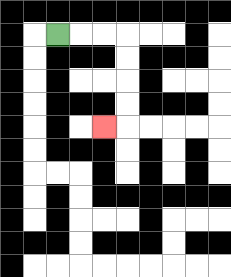{'start': '[2, 1]', 'end': '[4, 5]', 'path_directions': 'R,R,R,D,D,D,D,L', 'path_coordinates': '[[2, 1], [3, 1], [4, 1], [5, 1], [5, 2], [5, 3], [5, 4], [5, 5], [4, 5]]'}